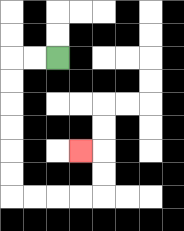{'start': '[2, 2]', 'end': '[3, 6]', 'path_directions': 'L,L,D,D,D,D,D,D,R,R,R,R,U,U,L', 'path_coordinates': '[[2, 2], [1, 2], [0, 2], [0, 3], [0, 4], [0, 5], [0, 6], [0, 7], [0, 8], [1, 8], [2, 8], [3, 8], [4, 8], [4, 7], [4, 6], [3, 6]]'}